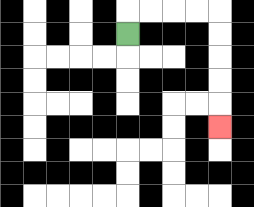{'start': '[5, 1]', 'end': '[9, 5]', 'path_directions': 'U,R,R,R,R,D,D,D,D,D', 'path_coordinates': '[[5, 1], [5, 0], [6, 0], [7, 0], [8, 0], [9, 0], [9, 1], [9, 2], [9, 3], [9, 4], [9, 5]]'}